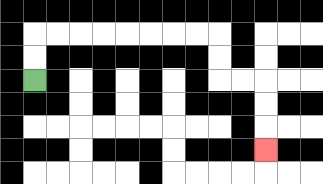{'start': '[1, 3]', 'end': '[11, 6]', 'path_directions': 'U,U,R,R,R,R,R,R,R,R,D,D,R,R,D,D,D', 'path_coordinates': '[[1, 3], [1, 2], [1, 1], [2, 1], [3, 1], [4, 1], [5, 1], [6, 1], [7, 1], [8, 1], [9, 1], [9, 2], [9, 3], [10, 3], [11, 3], [11, 4], [11, 5], [11, 6]]'}